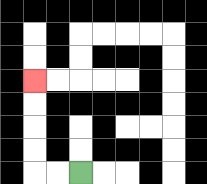{'start': '[3, 7]', 'end': '[1, 3]', 'path_directions': 'L,L,U,U,U,U', 'path_coordinates': '[[3, 7], [2, 7], [1, 7], [1, 6], [1, 5], [1, 4], [1, 3]]'}